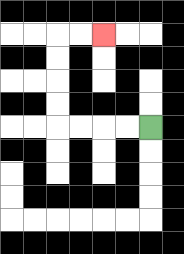{'start': '[6, 5]', 'end': '[4, 1]', 'path_directions': 'L,L,L,L,U,U,U,U,R,R', 'path_coordinates': '[[6, 5], [5, 5], [4, 5], [3, 5], [2, 5], [2, 4], [2, 3], [2, 2], [2, 1], [3, 1], [4, 1]]'}